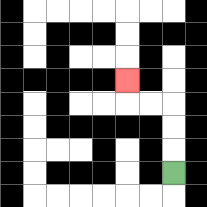{'start': '[7, 7]', 'end': '[5, 3]', 'path_directions': 'U,U,U,L,L,U', 'path_coordinates': '[[7, 7], [7, 6], [7, 5], [7, 4], [6, 4], [5, 4], [5, 3]]'}